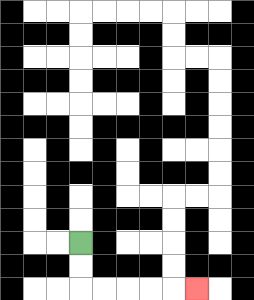{'start': '[3, 10]', 'end': '[8, 12]', 'path_directions': 'D,D,R,R,R,R,R', 'path_coordinates': '[[3, 10], [3, 11], [3, 12], [4, 12], [5, 12], [6, 12], [7, 12], [8, 12]]'}